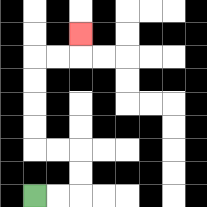{'start': '[1, 8]', 'end': '[3, 1]', 'path_directions': 'R,R,U,U,L,L,U,U,U,U,R,R,U', 'path_coordinates': '[[1, 8], [2, 8], [3, 8], [3, 7], [3, 6], [2, 6], [1, 6], [1, 5], [1, 4], [1, 3], [1, 2], [2, 2], [3, 2], [3, 1]]'}